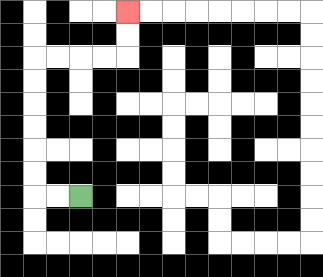{'start': '[3, 8]', 'end': '[5, 0]', 'path_directions': 'L,L,U,U,U,U,U,U,R,R,R,R,U,U', 'path_coordinates': '[[3, 8], [2, 8], [1, 8], [1, 7], [1, 6], [1, 5], [1, 4], [1, 3], [1, 2], [2, 2], [3, 2], [4, 2], [5, 2], [5, 1], [5, 0]]'}